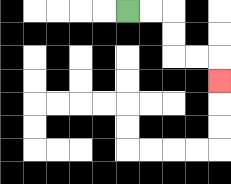{'start': '[5, 0]', 'end': '[9, 3]', 'path_directions': 'R,R,D,D,R,R,D', 'path_coordinates': '[[5, 0], [6, 0], [7, 0], [7, 1], [7, 2], [8, 2], [9, 2], [9, 3]]'}